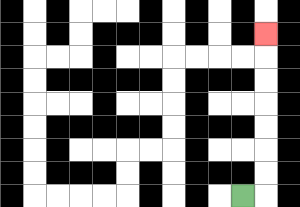{'start': '[10, 8]', 'end': '[11, 1]', 'path_directions': 'R,U,U,U,U,U,U,U', 'path_coordinates': '[[10, 8], [11, 8], [11, 7], [11, 6], [11, 5], [11, 4], [11, 3], [11, 2], [11, 1]]'}